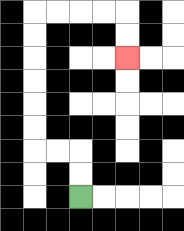{'start': '[3, 8]', 'end': '[5, 2]', 'path_directions': 'U,U,L,L,U,U,U,U,U,U,R,R,R,R,D,D', 'path_coordinates': '[[3, 8], [3, 7], [3, 6], [2, 6], [1, 6], [1, 5], [1, 4], [1, 3], [1, 2], [1, 1], [1, 0], [2, 0], [3, 0], [4, 0], [5, 0], [5, 1], [5, 2]]'}